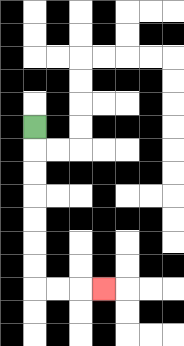{'start': '[1, 5]', 'end': '[4, 12]', 'path_directions': 'D,D,D,D,D,D,D,R,R,R', 'path_coordinates': '[[1, 5], [1, 6], [1, 7], [1, 8], [1, 9], [1, 10], [1, 11], [1, 12], [2, 12], [3, 12], [4, 12]]'}